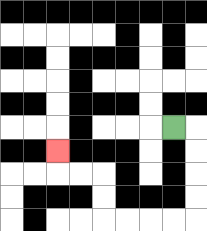{'start': '[7, 5]', 'end': '[2, 6]', 'path_directions': 'R,D,D,D,D,L,L,L,L,U,U,L,L,U', 'path_coordinates': '[[7, 5], [8, 5], [8, 6], [8, 7], [8, 8], [8, 9], [7, 9], [6, 9], [5, 9], [4, 9], [4, 8], [4, 7], [3, 7], [2, 7], [2, 6]]'}